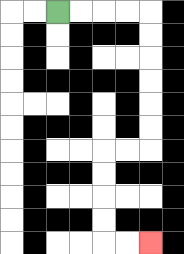{'start': '[2, 0]', 'end': '[6, 10]', 'path_directions': 'R,R,R,R,D,D,D,D,D,D,L,L,D,D,D,D,R,R', 'path_coordinates': '[[2, 0], [3, 0], [4, 0], [5, 0], [6, 0], [6, 1], [6, 2], [6, 3], [6, 4], [6, 5], [6, 6], [5, 6], [4, 6], [4, 7], [4, 8], [4, 9], [4, 10], [5, 10], [6, 10]]'}